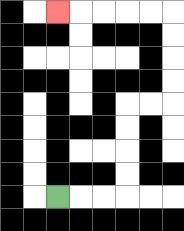{'start': '[2, 8]', 'end': '[2, 0]', 'path_directions': 'R,R,R,U,U,U,U,R,R,U,U,U,U,L,L,L,L,L', 'path_coordinates': '[[2, 8], [3, 8], [4, 8], [5, 8], [5, 7], [5, 6], [5, 5], [5, 4], [6, 4], [7, 4], [7, 3], [7, 2], [7, 1], [7, 0], [6, 0], [5, 0], [4, 0], [3, 0], [2, 0]]'}